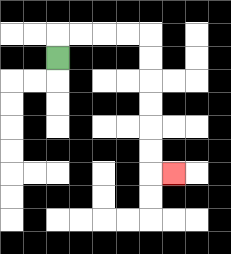{'start': '[2, 2]', 'end': '[7, 7]', 'path_directions': 'U,R,R,R,R,D,D,D,D,D,D,R', 'path_coordinates': '[[2, 2], [2, 1], [3, 1], [4, 1], [5, 1], [6, 1], [6, 2], [6, 3], [6, 4], [6, 5], [6, 6], [6, 7], [7, 7]]'}